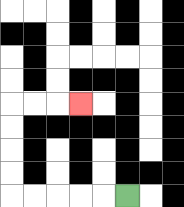{'start': '[5, 8]', 'end': '[3, 4]', 'path_directions': 'L,L,L,L,L,U,U,U,U,R,R,R', 'path_coordinates': '[[5, 8], [4, 8], [3, 8], [2, 8], [1, 8], [0, 8], [0, 7], [0, 6], [0, 5], [0, 4], [1, 4], [2, 4], [3, 4]]'}